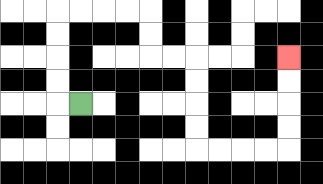{'start': '[3, 4]', 'end': '[12, 2]', 'path_directions': 'L,U,U,U,U,R,R,R,R,D,D,R,R,D,D,D,D,R,R,R,R,U,U,U,U', 'path_coordinates': '[[3, 4], [2, 4], [2, 3], [2, 2], [2, 1], [2, 0], [3, 0], [4, 0], [5, 0], [6, 0], [6, 1], [6, 2], [7, 2], [8, 2], [8, 3], [8, 4], [8, 5], [8, 6], [9, 6], [10, 6], [11, 6], [12, 6], [12, 5], [12, 4], [12, 3], [12, 2]]'}